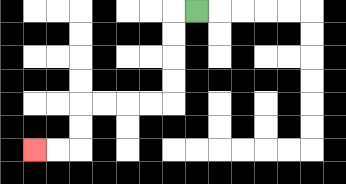{'start': '[8, 0]', 'end': '[1, 6]', 'path_directions': 'L,D,D,D,D,L,L,L,L,D,D,L,L', 'path_coordinates': '[[8, 0], [7, 0], [7, 1], [7, 2], [7, 3], [7, 4], [6, 4], [5, 4], [4, 4], [3, 4], [3, 5], [3, 6], [2, 6], [1, 6]]'}